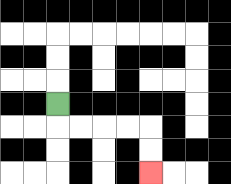{'start': '[2, 4]', 'end': '[6, 7]', 'path_directions': 'D,R,R,R,R,D,D', 'path_coordinates': '[[2, 4], [2, 5], [3, 5], [4, 5], [5, 5], [6, 5], [6, 6], [6, 7]]'}